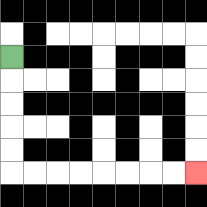{'start': '[0, 2]', 'end': '[8, 7]', 'path_directions': 'D,D,D,D,D,R,R,R,R,R,R,R,R', 'path_coordinates': '[[0, 2], [0, 3], [0, 4], [0, 5], [0, 6], [0, 7], [1, 7], [2, 7], [3, 7], [4, 7], [5, 7], [6, 7], [7, 7], [8, 7]]'}